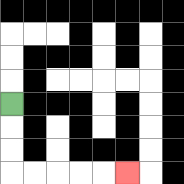{'start': '[0, 4]', 'end': '[5, 7]', 'path_directions': 'D,D,D,R,R,R,R,R', 'path_coordinates': '[[0, 4], [0, 5], [0, 6], [0, 7], [1, 7], [2, 7], [3, 7], [4, 7], [5, 7]]'}